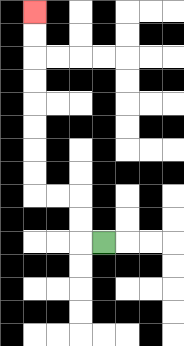{'start': '[4, 10]', 'end': '[1, 0]', 'path_directions': 'L,U,U,L,L,U,U,U,U,U,U,U,U', 'path_coordinates': '[[4, 10], [3, 10], [3, 9], [3, 8], [2, 8], [1, 8], [1, 7], [1, 6], [1, 5], [1, 4], [1, 3], [1, 2], [1, 1], [1, 0]]'}